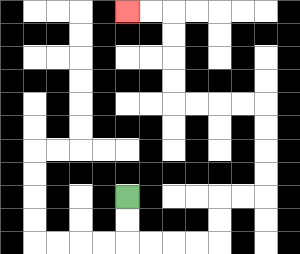{'start': '[5, 8]', 'end': '[5, 0]', 'path_directions': 'D,D,R,R,R,R,U,U,R,R,U,U,U,U,L,L,L,L,U,U,U,U,L,L', 'path_coordinates': '[[5, 8], [5, 9], [5, 10], [6, 10], [7, 10], [8, 10], [9, 10], [9, 9], [9, 8], [10, 8], [11, 8], [11, 7], [11, 6], [11, 5], [11, 4], [10, 4], [9, 4], [8, 4], [7, 4], [7, 3], [7, 2], [7, 1], [7, 0], [6, 0], [5, 0]]'}